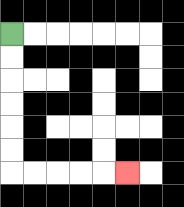{'start': '[0, 1]', 'end': '[5, 7]', 'path_directions': 'D,D,D,D,D,D,R,R,R,R,R', 'path_coordinates': '[[0, 1], [0, 2], [0, 3], [0, 4], [0, 5], [0, 6], [0, 7], [1, 7], [2, 7], [3, 7], [4, 7], [5, 7]]'}